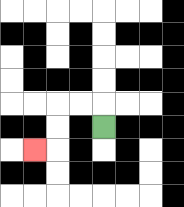{'start': '[4, 5]', 'end': '[1, 6]', 'path_directions': 'U,L,L,D,D,L', 'path_coordinates': '[[4, 5], [4, 4], [3, 4], [2, 4], [2, 5], [2, 6], [1, 6]]'}